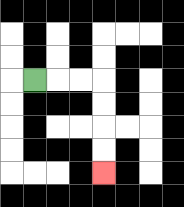{'start': '[1, 3]', 'end': '[4, 7]', 'path_directions': 'R,R,R,D,D,D,D', 'path_coordinates': '[[1, 3], [2, 3], [3, 3], [4, 3], [4, 4], [4, 5], [4, 6], [4, 7]]'}